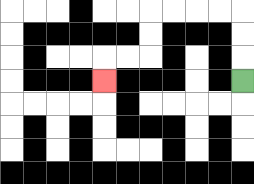{'start': '[10, 3]', 'end': '[4, 3]', 'path_directions': 'U,U,U,L,L,L,L,D,D,L,L,D', 'path_coordinates': '[[10, 3], [10, 2], [10, 1], [10, 0], [9, 0], [8, 0], [7, 0], [6, 0], [6, 1], [6, 2], [5, 2], [4, 2], [4, 3]]'}